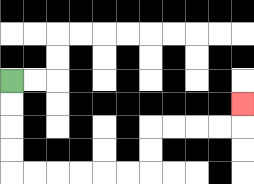{'start': '[0, 3]', 'end': '[10, 4]', 'path_directions': 'D,D,D,D,R,R,R,R,R,R,U,U,R,R,R,R,U', 'path_coordinates': '[[0, 3], [0, 4], [0, 5], [0, 6], [0, 7], [1, 7], [2, 7], [3, 7], [4, 7], [5, 7], [6, 7], [6, 6], [6, 5], [7, 5], [8, 5], [9, 5], [10, 5], [10, 4]]'}